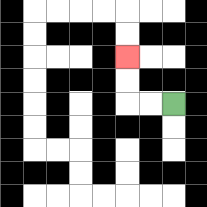{'start': '[7, 4]', 'end': '[5, 2]', 'path_directions': 'L,L,U,U', 'path_coordinates': '[[7, 4], [6, 4], [5, 4], [5, 3], [5, 2]]'}